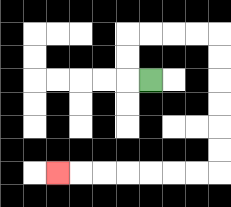{'start': '[6, 3]', 'end': '[2, 7]', 'path_directions': 'L,U,U,R,R,R,R,D,D,D,D,D,D,L,L,L,L,L,L,L', 'path_coordinates': '[[6, 3], [5, 3], [5, 2], [5, 1], [6, 1], [7, 1], [8, 1], [9, 1], [9, 2], [9, 3], [9, 4], [9, 5], [9, 6], [9, 7], [8, 7], [7, 7], [6, 7], [5, 7], [4, 7], [3, 7], [2, 7]]'}